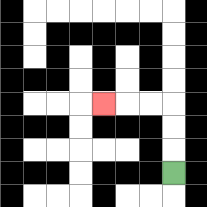{'start': '[7, 7]', 'end': '[4, 4]', 'path_directions': 'U,U,U,L,L,L', 'path_coordinates': '[[7, 7], [7, 6], [7, 5], [7, 4], [6, 4], [5, 4], [4, 4]]'}